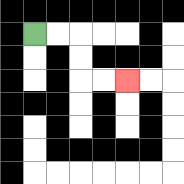{'start': '[1, 1]', 'end': '[5, 3]', 'path_directions': 'R,R,D,D,R,R', 'path_coordinates': '[[1, 1], [2, 1], [3, 1], [3, 2], [3, 3], [4, 3], [5, 3]]'}